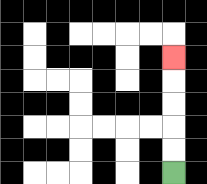{'start': '[7, 7]', 'end': '[7, 2]', 'path_directions': 'U,U,U,U,U', 'path_coordinates': '[[7, 7], [7, 6], [7, 5], [7, 4], [7, 3], [7, 2]]'}